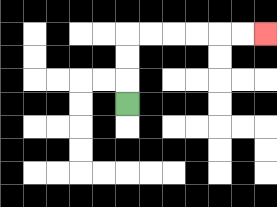{'start': '[5, 4]', 'end': '[11, 1]', 'path_directions': 'U,U,U,R,R,R,R,R,R', 'path_coordinates': '[[5, 4], [5, 3], [5, 2], [5, 1], [6, 1], [7, 1], [8, 1], [9, 1], [10, 1], [11, 1]]'}